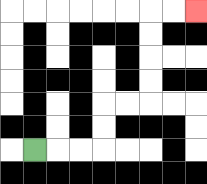{'start': '[1, 6]', 'end': '[8, 0]', 'path_directions': 'R,R,R,U,U,R,R,U,U,U,U,R,R', 'path_coordinates': '[[1, 6], [2, 6], [3, 6], [4, 6], [4, 5], [4, 4], [5, 4], [6, 4], [6, 3], [6, 2], [6, 1], [6, 0], [7, 0], [8, 0]]'}